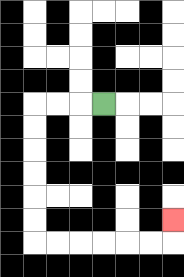{'start': '[4, 4]', 'end': '[7, 9]', 'path_directions': 'L,L,L,D,D,D,D,D,D,R,R,R,R,R,R,U', 'path_coordinates': '[[4, 4], [3, 4], [2, 4], [1, 4], [1, 5], [1, 6], [1, 7], [1, 8], [1, 9], [1, 10], [2, 10], [3, 10], [4, 10], [5, 10], [6, 10], [7, 10], [7, 9]]'}